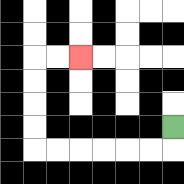{'start': '[7, 5]', 'end': '[3, 2]', 'path_directions': 'D,L,L,L,L,L,L,U,U,U,U,R,R', 'path_coordinates': '[[7, 5], [7, 6], [6, 6], [5, 6], [4, 6], [3, 6], [2, 6], [1, 6], [1, 5], [1, 4], [1, 3], [1, 2], [2, 2], [3, 2]]'}